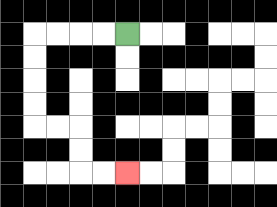{'start': '[5, 1]', 'end': '[5, 7]', 'path_directions': 'L,L,L,L,D,D,D,D,R,R,D,D,R,R', 'path_coordinates': '[[5, 1], [4, 1], [3, 1], [2, 1], [1, 1], [1, 2], [1, 3], [1, 4], [1, 5], [2, 5], [3, 5], [3, 6], [3, 7], [4, 7], [5, 7]]'}